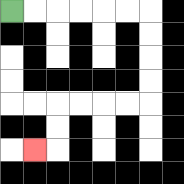{'start': '[0, 0]', 'end': '[1, 6]', 'path_directions': 'R,R,R,R,R,R,D,D,D,D,L,L,L,L,D,D,L', 'path_coordinates': '[[0, 0], [1, 0], [2, 0], [3, 0], [4, 0], [5, 0], [6, 0], [6, 1], [6, 2], [6, 3], [6, 4], [5, 4], [4, 4], [3, 4], [2, 4], [2, 5], [2, 6], [1, 6]]'}